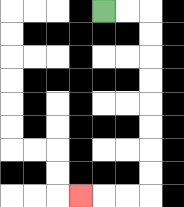{'start': '[4, 0]', 'end': '[3, 8]', 'path_directions': 'R,R,D,D,D,D,D,D,D,D,L,L,L', 'path_coordinates': '[[4, 0], [5, 0], [6, 0], [6, 1], [6, 2], [6, 3], [6, 4], [6, 5], [6, 6], [6, 7], [6, 8], [5, 8], [4, 8], [3, 8]]'}